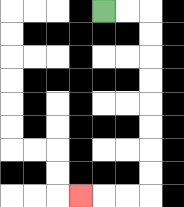{'start': '[4, 0]', 'end': '[3, 8]', 'path_directions': 'R,R,D,D,D,D,D,D,D,D,L,L,L', 'path_coordinates': '[[4, 0], [5, 0], [6, 0], [6, 1], [6, 2], [6, 3], [6, 4], [6, 5], [6, 6], [6, 7], [6, 8], [5, 8], [4, 8], [3, 8]]'}